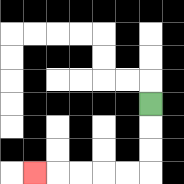{'start': '[6, 4]', 'end': '[1, 7]', 'path_directions': 'D,D,D,L,L,L,L,L', 'path_coordinates': '[[6, 4], [6, 5], [6, 6], [6, 7], [5, 7], [4, 7], [3, 7], [2, 7], [1, 7]]'}